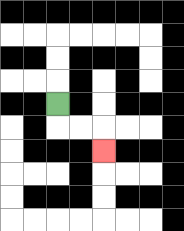{'start': '[2, 4]', 'end': '[4, 6]', 'path_directions': 'D,R,R,D', 'path_coordinates': '[[2, 4], [2, 5], [3, 5], [4, 5], [4, 6]]'}